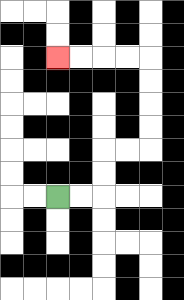{'start': '[2, 8]', 'end': '[2, 2]', 'path_directions': 'R,R,U,U,R,R,U,U,U,U,L,L,L,L', 'path_coordinates': '[[2, 8], [3, 8], [4, 8], [4, 7], [4, 6], [5, 6], [6, 6], [6, 5], [6, 4], [6, 3], [6, 2], [5, 2], [4, 2], [3, 2], [2, 2]]'}